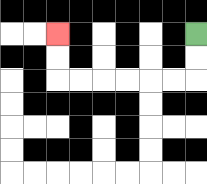{'start': '[8, 1]', 'end': '[2, 1]', 'path_directions': 'D,D,L,L,L,L,L,L,U,U', 'path_coordinates': '[[8, 1], [8, 2], [8, 3], [7, 3], [6, 3], [5, 3], [4, 3], [3, 3], [2, 3], [2, 2], [2, 1]]'}